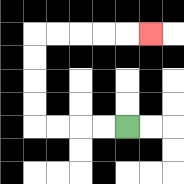{'start': '[5, 5]', 'end': '[6, 1]', 'path_directions': 'L,L,L,L,U,U,U,U,R,R,R,R,R', 'path_coordinates': '[[5, 5], [4, 5], [3, 5], [2, 5], [1, 5], [1, 4], [1, 3], [1, 2], [1, 1], [2, 1], [3, 1], [4, 1], [5, 1], [6, 1]]'}